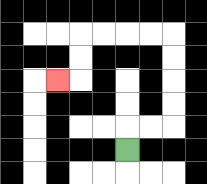{'start': '[5, 6]', 'end': '[2, 3]', 'path_directions': 'U,R,R,U,U,U,U,L,L,L,L,D,D,L', 'path_coordinates': '[[5, 6], [5, 5], [6, 5], [7, 5], [7, 4], [7, 3], [7, 2], [7, 1], [6, 1], [5, 1], [4, 1], [3, 1], [3, 2], [3, 3], [2, 3]]'}